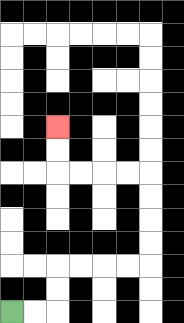{'start': '[0, 13]', 'end': '[2, 5]', 'path_directions': 'R,R,U,U,R,R,R,R,U,U,U,U,L,L,L,L,U,U', 'path_coordinates': '[[0, 13], [1, 13], [2, 13], [2, 12], [2, 11], [3, 11], [4, 11], [5, 11], [6, 11], [6, 10], [6, 9], [6, 8], [6, 7], [5, 7], [4, 7], [3, 7], [2, 7], [2, 6], [2, 5]]'}